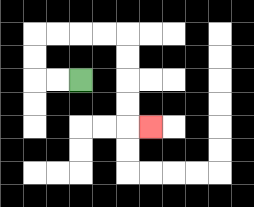{'start': '[3, 3]', 'end': '[6, 5]', 'path_directions': 'L,L,U,U,R,R,R,R,D,D,D,D,R', 'path_coordinates': '[[3, 3], [2, 3], [1, 3], [1, 2], [1, 1], [2, 1], [3, 1], [4, 1], [5, 1], [5, 2], [5, 3], [5, 4], [5, 5], [6, 5]]'}